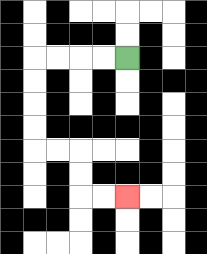{'start': '[5, 2]', 'end': '[5, 8]', 'path_directions': 'L,L,L,L,D,D,D,D,R,R,D,D,R,R', 'path_coordinates': '[[5, 2], [4, 2], [3, 2], [2, 2], [1, 2], [1, 3], [1, 4], [1, 5], [1, 6], [2, 6], [3, 6], [3, 7], [3, 8], [4, 8], [5, 8]]'}